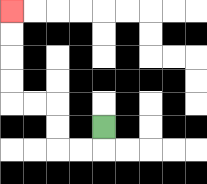{'start': '[4, 5]', 'end': '[0, 0]', 'path_directions': 'D,L,L,U,U,L,L,U,U,U,U', 'path_coordinates': '[[4, 5], [4, 6], [3, 6], [2, 6], [2, 5], [2, 4], [1, 4], [0, 4], [0, 3], [0, 2], [0, 1], [0, 0]]'}